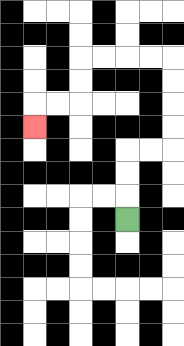{'start': '[5, 9]', 'end': '[1, 5]', 'path_directions': 'U,U,U,R,R,U,U,U,U,L,L,L,L,D,D,L,L,D', 'path_coordinates': '[[5, 9], [5, 8], [5, 7], [5, 6], [6, 6], [7, 6], [7, 5], [7, 4], [7, 3], [7, 2], [6, 2], [5, 2], [4, 2], [3, 2], [3, 3], [3, 4], [2, 4], [1, 4], [1, 5]]'}